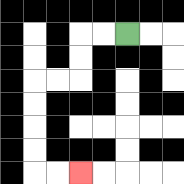{'start': '[5, 1]', 'end': '[3, 7]', 'path_directions': 'L,L,D,D,L,L,D,D,D,D,R,R', 'path_coordinates': '[[5, 1], [4, 1], [3, 1], [3, 2], [3, 3], [2, 3], [1, 3], [1, 4], [1, 5], [1, 6], [1, 7], [2, 7], [3, 7]]'}